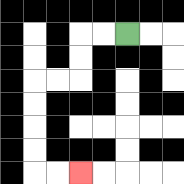{'start': '[5, 1]', 'end': '[3, 7]', 'path_directions': 'L,L,D,D,L,L,D,D,D,D,R,R', 'path_coordinates': '[[5, 1], [4, 1], [3, 1], [3, 2], [3, 3], [2, 3], [1, 3], [1, 4], [1, 5], [1, 6], [1, 7], [2, 7], [3, 7]]'}